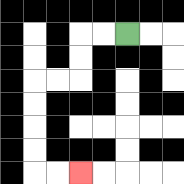{'start': '[5, 1]', 'end': '[3, 7]', 'path_directions': 'L,L,D,D,L,L,D,D,D,D,R,R', 'path_coordinates': '[[5, 1], [4, 1], [3, 1], [3, 2], [3, 3], [2, 3], [1, 3], [1, 4], [1, 5], [1, 6], [1, 7], [2, 7], [3, 7]]'}